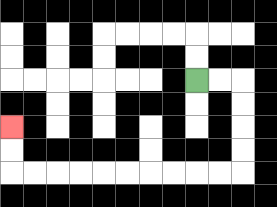{'start': '[8, 3]', 'end': '[0, 5]', 'path_directions': 'R,R,D,D,D,D,L,L,L,L,L,L,L,L,L,L,U,U', 'path_coordinates': '[[8, 3], [9, 3], [10, 3], [10, 4], [10, 5], [10, 6], [10, 7], [9, 7], [8, 7], [7, 7], [6, 7], [5, 7], [4, 7], [3, 7], [2, 7], [1, 7], [0, 7], [0, 6], [0, 5]]'}